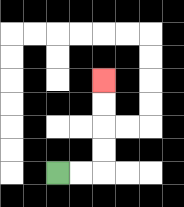{'start': '[2, 7]', 'end': '[4, 3]', 'path_directions': 'R,R,U,U,U,U', 'path_coordinates': '[[2, 7], [3, 7], [4, 7], [4, 6], [4, 5], [4, 4], [4, 3]]'}